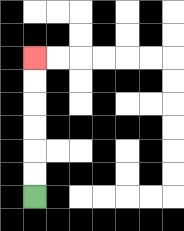{'start': '[1, 8]', 'end': '[1, 2]', 'path_directions': 'U,U,U,U,U,U', 'path_coordinates': '[[1, 8], [1, 7], [1, 6], [1, 5], [1, 4], [1, 3], [1, 2]]'}